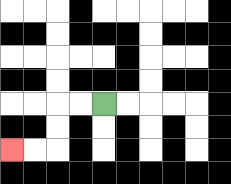{'start': '[4, 4]', 'end': '[0, 6]', 'path_directions': 'L,L,D,D,L,L', 'path_coordinates': '[[4, 4], [3, 4], [2, 4], [2, 5], [2, 6], [1, 6], [0, 6]]'}